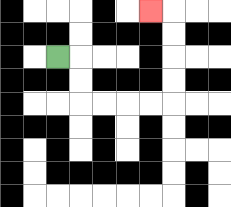{'start': '[2, 2]', 'end': '[6, 0]', 'path_directions': 'R,D,D,R,R,R,R,U,U,U,U,L', 'path_coordinates': '[[2, 2], [3, 2], [3, 3], [3, 4], [4, 4], [5, 4], [6, 4], [7, 4], [7, 3], [7, 2], [7, 1], [7, 0], [6, 0]]'}